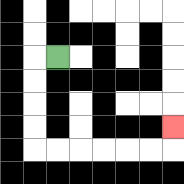{'start': '[2, 2]', 'end': '[7, 5]', 'path_directions': 'L,D,D,D,D,R,R,R,R,R,R,U', 'path_coordinates': '[[2, 2], [1, 2], [1, 3], [1, 4], [1, 5], [1, 6], [2, 6], [3, 6], [4, 6], [5, 6], [6, 6], [7, 6], [7, 5]]'}